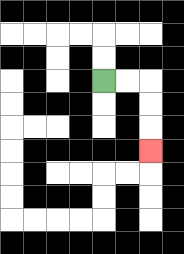{'start': '[4, 3]', 'end': '[6, 6]', 'path_directions': 'R,R,D,D,D', 'path_coordinates': '[[4, 3], [5, 3], [6, 3], [6, 4], [6, 5], [6, 6]]'}